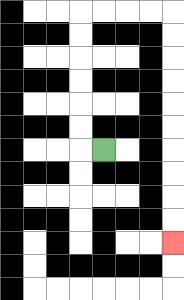{'start': '[4, 6]', 'end': '[7, 10]', 'path_directions': 'L,U,U,U,U,U,U,R,R,R,R,D,D,D,D,D,D,D,D,D,D', 'path_coordinates': '[[4, 6], [3, 6], [3, 5], [3, 4], [3, 3], [3, 2], [3, 1], [3, 0], [4, 0], [5, 0], [6, 0], [7, 0], [7, 1], [7, 2], [7, 3], [7, 4], [7, 5], [7, 6], [7, 7], [7, 8], [7, 9], [7, 10]]'}